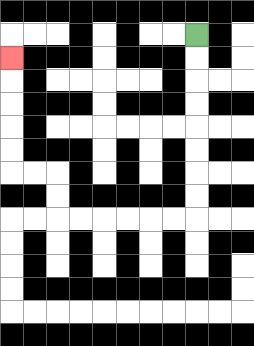{'start': '[8, 1]', 'end': '[0, 2]', 'path_directions': 'D,D,D,D,D,D,D,D,L,L,L,L,L,L,U,U,L,L,U,U,U,U,U', 'path_coordinates': '[[8, 1], [8, 2], [8, 3], [8, 4], [8, 5], [8, 6], [8, 7], [8, 8], [8, 9], [7, 9], [6, 9], [5, 9], [4, 9], [3, 9], [2, 9], [2, 8], [2, 7], [1, 7], [0, 7], [0, 6], [0, 5], [0, 4], [0, 3], [0, 2]]'}